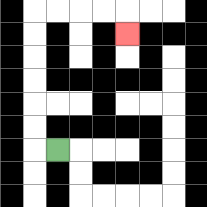{'start': '[2, 6]', 'end': '[5, 1]', 'path_directions': 'L,U,U,U,U,U,U,R,R,R,R,D', 'path_coordinates': '[[2, 6], [1, 6], [1, 5], [1, 4], [1, 3], [1, 2], [1, 1], [1, 0], [2, 0], [3, 0], [4, 0], [5, 0], [5, 1]]'}